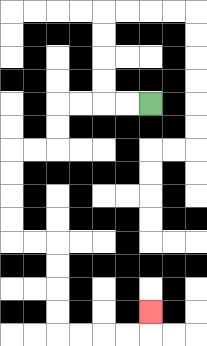{'start': '[6, 4]', 'end': '[6, 13]', 'path_directions': 'L,L,L,L,D,D,L,L,D,D,D,D,R,R,D,D,D,D,R,R,R,R,U', 'path_coordinates': '[[6, 4], [5, 4], [4, 4], [3, 4], [2, 4], [2, 5], [2, 6], [1, 6], [0, 6], [0, 7], [0, 8], [0, 9], [0, 10], [1, 10], [2, 10], [2, 11], [2, 12], [2, 13], [2, 14], [3, 14], [4, 14], [5, 14], [6, 14], [6, 13]]'}